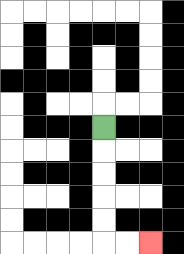{'start': '[4, 5]', 'end': '[6, 10]', 'path_directions': 'D,D,D,D,D,R,R', 'path_coordinates': '[[4, 5], [4, 6], [4, 7], [4, 8], [4, 9], [4, 10], [5, 10], [6, 10]]'}